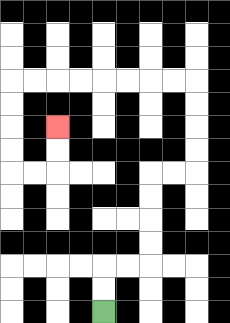{'start': '[4, 13]', 'end': '[2, 5]', 'path_directions': 'U,U,R,R,U,U,U,U,R,R,U,U,U,U,L,L,L,L,L,L,L,L,D,D,D,D,R,R,U,U', 'path_coordinates': '[[4, 13], [4, 12], [4, 11], [5, 11], [6, 11], [6, 10], [6, 9], [6, 8], [6, 7], [7, 7], [8, 7], [8, 6], [8, 5], [8, 4], [8, 3], [7, 3], [6, 3], [5, 3], [4, 3], [3, 3], [2, 3], [1, 3], [0, 3], [0, 4], [0, 5], [0, 6], [0, 7], [1, 7], [2, 7], [2, 6], [2, 5]]'}